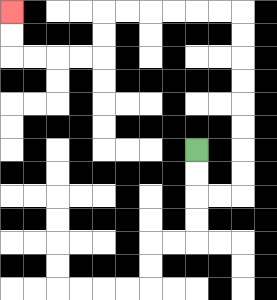{'start': '[8, 6]', 'end': '[0, 0]', 'path_directions': 'D,D,R,R,U,U,U,U,U,U,U,U,L,L,L,L,L,L,D,D,L,L,L,L,U,U', 'path_coordinates': '[[8, 6], [8, 7], [8, 8], [9, 8], [10, 8], [10, 7], [10, 6], [10, 5], [10, 4], [10, 3], [10, 2], [10, 1], [10, 0], [9, 0], [8, 0], [7, 0], [6, 0], [5, 0], [4, 0], [4, 1], [4, 2], [3, 2], [2, 2], [1, 2], [0, 2], [0, 1], [0, 0]]'}